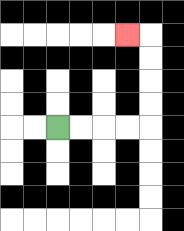{'start': '[2, 5]', 'end': '[5, 1]', 'path_directions': 'R,R,R,R,U,U,U,U,L', 'path_coordinates': '[[2, 5], [3, 5], [4, 5], [5, 5], [6, 5], [6, 4], [6, 3], [6, 2], [6, 1], [5, 1]]'}